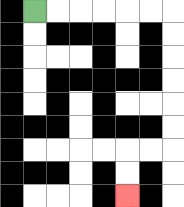{'start': '[1, 0]', 'end': '[5, 8]', 'path_directions': 'R,R,R,R,R,R,D,D,D,D,D,D,L,L,D,D', 'path_coordinates': '[[1, 0], [2, 0], [3, 0], [4, 0], [5, 0], [6, 0], [7, 0], [7, 1], [7, 2], [7, 3], [7, 4], [7, 5], [7, 6], [6, 6], [5, 6], [5, 7], [5, 8]]'}